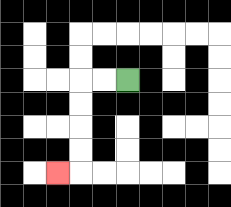{'start': '[5, 3]', 'end': '[2, 7]', 'path_directions': 'L,L,D,D,D,D,L', 'path_coordinates': '[[5, 3], [4, 3], [3, 3], [3, 4], [3, 5], [3, 6], [3, 7], [2, 7]]'}